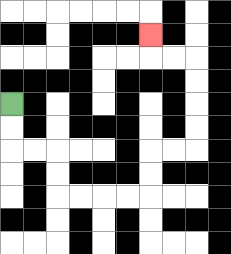{'start': '[0, 4]', 'end': '[6, 1]', 'path_directions': 'D,D,R,R,D,D,R,R,R,R,U,U,R,R,U,U,U,U,L,L,U', 'path_coordinates': '[[0, 4], [0, 5], [0, 6], [1, 6], [2, 6], [2, 7], [2, 8], [3, 8], [4, 8], [5, 8], [6, 8], [6, 7], [6, 6], [7, 6], [8, 6], [8, 5], [8, 4], [8, 3], [8, 2], [7, 2], [6, 2], [6, 1]]'}